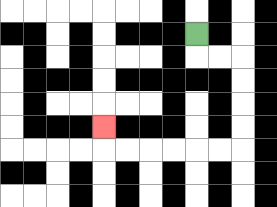{'start': '[8, 1]', 'end': '[4, 5]', 'path_directions': 'D,R,R,D,D,D,D,L,L,L,L,L,L,U', 'path_coordinates': '[[8, 1], [8, 2], [9, 2], [10, 2], [10, 3], [10, 4], [10, 5], [10, 6], [9, 6], [8, 6], [7, 6], [6, 6], [5, 6], [4, 6], [4, 5]]'}